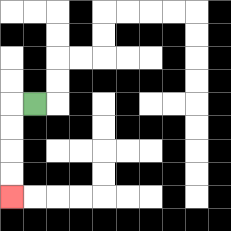{'start': '[1, 4]', 'end': '[0, 8]', 'path_directions': 'L,D,D,D,D', 'path_coordinates': '[[1, 4], [0, 4], [0, 5], [0, 6], [0, 7], [0, 8]]'}